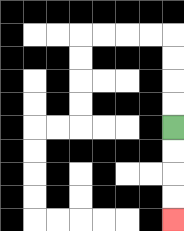{'start': '[7, 5]', 'end': '[7, 9]', 'path_directions': 'D,D,D,D', 'path_coordinates': '[[7, 5], [7, 6], [7, 7], [7, 8], [7, 9]]'}